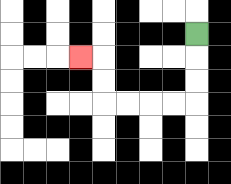{'start': '[8, 1]', 'end': '[3, 2]', 'path_directions': 'D,D,D,L,L,L,L,U,U,L', 'path_coordinates': '[[8, 1], [8, 2], [8, 3], [8, 4], [7, 4], [6, 4], [5, 4], [4, 4], [4, 3], [4, 2], [3, 2]]'}